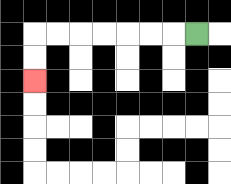{'start': '[8, 1]', 'end': '[1, 3]', 'path_directions': 'L,L,L,L,L,L,L,D,D', 'path_coordinates': '[[8, 1], [7, 1], [6, 1], [5, 1], [4, 1], [3, 1], [2, 1], [1, 1], [1, 2], [1, 3]]'}